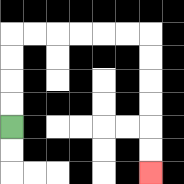{'start': '[0, 5]', 'end': '[6, 7]', 'path_directions': 'U,U,U,U,R,R,R,R,R,R,D,D,D,D,D,D', 'path_coordinates': '[[0, 5], [0, 4], [0, 3], [0, 2], [0, 1], [1, 1], [2, 1], [3, 1], [4, 1], [5, 1], [6, 1], [6, 2], [6, 3], [6, 4], [6, 5], [6, 6], [6, 7]]'}